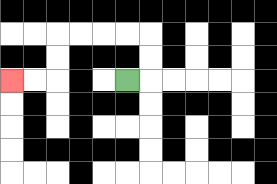{'start': '[5, 3]', 'end': '[0, 3]', 'path_directions': 'R,U,U,L,L,L,L,D,D,L,L', 'path_coordinates': '[[5, 3], [6, 3], [6, 2], [6, 1], [5, 1], [4, 1], [3, 1], [2, 1], [2, 2], [2, 3], [1, 3], [0, 3]]'}